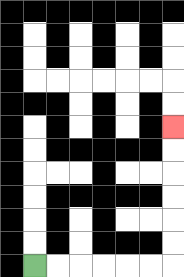{'start': '[1, 11]', 'end': '[7, 5]', 'path_directions': 'R,R,R,R,R,R,U,U,U,U,U,U', 'path_coordinates': '[[1, 11], [2, 11], [3, 11], [4, 11], [5, 11], [6, 11], [7, 11], [7, 10], [7, 9], [7, 8], [7, 7], [7, 6], [7, 5]]'}